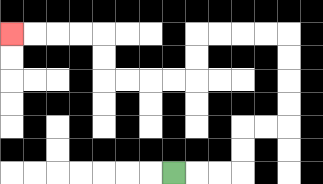{'start': '[7, 7]', 'end': '[0, 1]', 'path_directions': 'R,R,R,U,U,R,R,U,U,U,U,L,L,L,L,D,D,L,L,L,L,U,U,L,L,L,L', 'path_coordinates': '[[7, 7], [8, 7], [9, 7], [10, 7], [10, 6], [10, 5], [11, 5], [12, 5], [12, 4], [12, 3], [12, 2], [12, 1], [11, 1], [10, 1], [9, 1], [8, 1], [8, 2], [8, 3], [7, 3], [6, 3], [5, 3], [4, 3], [4, 2], [4, 1], [3, 1], [2, 1], [1, 1], [0, 1]]'}